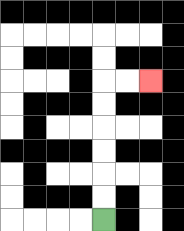{'start': '[4, 9]', 'end': '[6, 3]', 'path_directions': 'U,U,U,U,U,U,R,R', 'path_coordinates': '[[4, 9], [4, 8], [4, 7], [4, 6], [4, 5], [4, 4], [4, 3], [5, 3], [6, 3]]'}